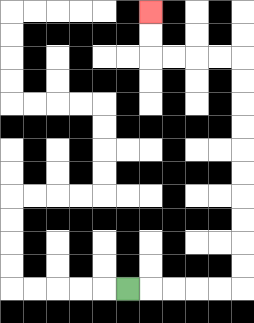{'start': '[5, 12]', 'end': '[6, 0]', 'path_directions': 'R,R,R,R,R,U,U,U,U,U,U,U,U,U,U,L,L,L,L,U,U', 'path_coordinates': '[[5, 12], [6, 12], [7, 12], [8, 12], [9, 12], [10, 12], [10, 11], [10, 10], [10, 9], [10, 8], [10, 7], [10, 6], [10, 5], [10, 4], [10, 3], [10, 2], [9, 2], [8, 2], [7, 2], [6, 2], [6, 1], [6, 0]]'}